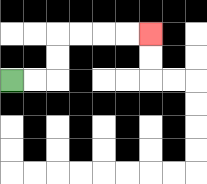{'start': '[0, 3]', 'end': '[6, 1]', 'path_directions': 'R,R,U,U,R,R,R,R', 'path_coordinates': '[[0, 3], [1, 3], [2, 3], [2, 2], [2, 1], [3, 1], [4, 1], [5, 1], [6, 1]]'}